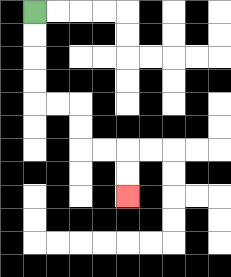{'start': '[1, 0]', 'end': '[5, 8]', 'path_directions': 'D,D,D,D,R,R,D,D,R,R,D,D', 'path_coordinates': '[[1, 0], [1, 1], [1, 2], [1, 3], [1, 4], [2, 4], [3, 4], [3, 5], [3, 6], [4, 6], [5, 6], [5, 7], [5, 8]]'}